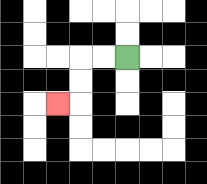{'start': '[5, 2]', 'end': '[2, 4]', 'path_directions': 'L,L,D,D,L', 'path_coordinates': '[[5, 2], [4, 2], [3, 2], [3, 3], [3, 4], [2, 4]]'}